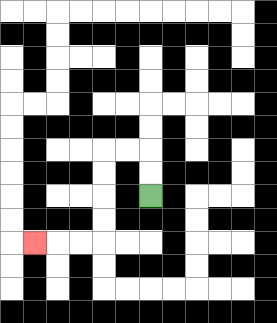{'start': '[6, 8]', 'end': '[1, 10]', 'path_directions': 'U,U,L,L,D,D,D,D,L,L,L', 'path_coordinates': '[[6, 8], [6, 7], [6, 6], [5, 6], [4, 6], [4, 7], [4, 8], [4, 9], [4, 10], [3, 10], [2, 10], [1, 10]]'}